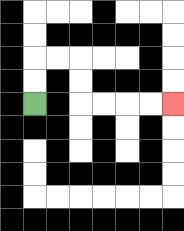{'start': '[1, 4]', 'end': '[7, 4]', 'path_directions': 'U,U,R,R,D,D,R,R,R,R', 'path_coordinates': '[[1, 4], [1, 3], [1, 2], [2, 2], [3, 2], [3, 3], [3, 4], [4, 4], [5, 4], [6, 4], [7, 4]]'}